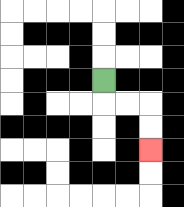{'start': '[4, 3]', 'end': '[6, 6]', 'path_directions': 'D,R,R,D,D', 'path_coordinates': '[[4, 3], [4, 4], [5, 4], [6, 4], [6, 5], [6, 6]]'}